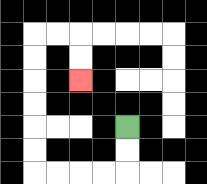{'start': '[5, 5]', 'end': '[3, 3]', 'path_directions': 'D,D,L,L,L,L,U,U,U,U,U,U,R,R,D,D', 'path_coordinates': '[[5, 5], [5, 6], [5, 7], [4, 7], [3, 7], [2, 7], [1, 7], [1, 6], [1, 5], [1, 4], [1, 3], [1, 2], [1, 1], [2, 1], [3, 1], [3, 2], [3, 3]]'}